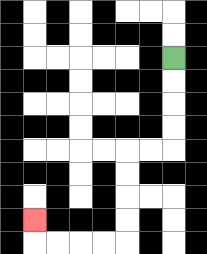{'start': '[7, 2]', 'end': '[1, 9]', 'path_directions': 'D,D,D,D,L,L,D,D,D,D,L,L,L,L,U', 'path_coordinates': '[[7, 2], [7, 3], [7, 4], [7, 5], [7, 6], [6, 6], [5, 6], [5, 7], [5, 8], [5, 9], [5, 10], [4, 10], [3, 10], [2, 10], [1, 10], [1, 9]]'}